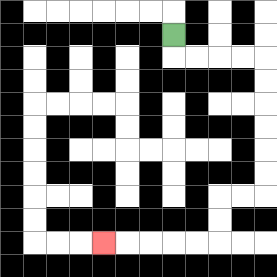{'start': '[7, 1]', 'end': '[4, 10]', 'path_directions': 'D,R,R,R,R,D,D,D,D,D,D,L,L,D,D,L,L,L,L,L', 'path_coordinates': '[[7, 1], [7, 2], [8, 2], [9, 2], [10, 2], [11, 2], [11, 3], [11, 4], [11, 5], [11, 6], [11, 7], [11, 8], [10, 8], [9, 8], [9, 9], [9, 10], [8, 10], [7, 10], [6, 10], [5, 10], [4, 10]]'}